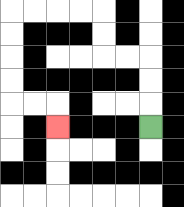{'start': '[6, 5]', 'end': '[2, 5]', 'path_directions': 'U,U,U,L,L,U,U,L,L,L,L,D,D,D,D,R,R,D', 'path_coordinates': '[[6, 5], [6, 4], [6, 3], [6, 2], [5, 2], [4, 2], [4, 1], [4, 0], [3, 0], [2, 0], [1, 0], [0, 0], [0, 1], [0, 2], [0, 3], [0, 4], [1, 4], [2, 4], [2, 5]]'}